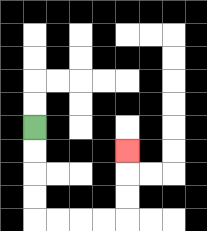{'start': '[1, 5]', 'end': '[5, 6]', 'path_directions': 'D,D,D,D,R,R,R,R,U,U,U', 'path_coordinates': '[[1, 5], [1, 6], [1, 7], [1, 8], [1, 9], [2, 9], [3, 9], [4, 9], [5, 9], [5, 8], [5, 7], [5, 6]]'}